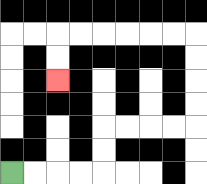{'start': '[0, 7]', 'end': '[2, 3]', 'path_directions': 'R,R,R,R,U,U,R,R,R,R,U,U,U,U,L,L,L,L,L,L,D,D', 'path_coordinates': '[[0, 7], [1, 7], [2, 7], [3, 7], [4, 7], [4, 6], [4, 5], [5, 5], [6, 5], [7, 5], [8, 5], [8, 4], [8, 3], [8, 2], [8, 1], [7, 1], [6, 1], [5, 1], [4, 1], [3, 1], [2, 1], [2, 2], [2, 3]]'}